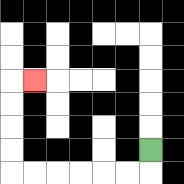{'start': '[6, 6]', 'end': '[1, 3]', 'path_directions': 'D,L,L,L,L,L,L,U,U,U,U,R', 'path_coordinates': '[[6, 6], [6, 7], [5, 7], [4, 7], [3, 7], [2, 7], [1, 7], [0, 7], [0, 6], [0, 5], [0, 4], [0, 3], [1, 3]]'}